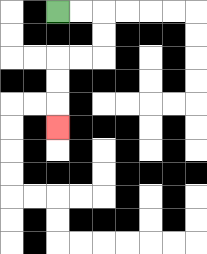{'start': '[2, 0]', 'end': '[2, 5]', 'path_directions': 'R,R,D,D,L,L,D,D,D', 'path_coordinates': '[[2, 0], [3, 0], [4, 0], [4, 1], [4, 2], [3, 2], [2, 2], [2, 3], [2, 4], [2, 5]]'}